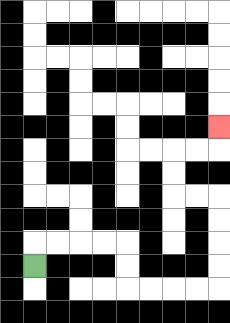{'start': '[1, 11]', 'end': '[9, 5]', 'path_directions': 'U,R,R,R,R,D,D,R,R,R,R,U,U,U,U,L,L,U,U,R,R,U', 'path_coordinates': '[[1, 11], [1, 10], [2, 10], [3, 10], [4, 10], [5, 10], [5, 11], [5, 12], [6, 12], [7, 12], [8, 12], [9, 12], [9, 11], [9, 10], [9, 9], [9, 8], [8, 8], [7, 8], [7, 7], [7, 6], [8, 6], [9, 6], [9, 5]]'}